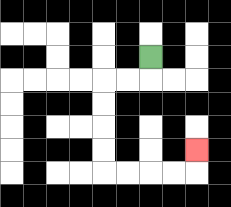{'start': '[6, 2]', 'end': '[8, 6]', 'path_directions': 'D,L,L,D,D,D,D,R,R,R,R,U', 'path_coordinates': '[[6, 2], [6, 3], [5, 3], [4, 3], [4, 4], [4, 5], [4, 6], [4, 7], [5, 7], [6, 7], [7, 7], [8, 7], [8, 6]]'}